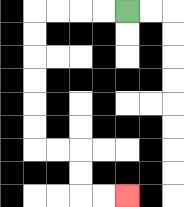{'start': '[5, 0]', 'end': '[5, 8]', 'path_directions': 'L,L,L,L,D,D,D,D,D,D,R,R,D,D,R,R', 'path_coordinates': '[[5, 0], [4, 0], [3, 0], [2, 0], [1, 0], [1, 1], [1, 2], [1, 3], [1, 4], [1, 5], [1, 6], [2, 6], [3, 6], [3, 7], [3, 8], [4, 8], [5, 8]]'}